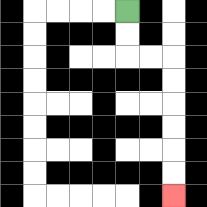{'start': '[5, 0]', 'end': '[7, 8]', 'path_directions': 'D,D,R,R,D,D,D,D,D,D', 'path_coordinates': '[[5, 0], [5, 1], [5, 2], [6, 2], [7, 2], [7, 3], [7, 4], [7, 5], [7, 6], [7, 7], [7, 8]]'}